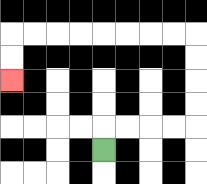{'start': '[4, 6]', 'end': '[0, 3]', 'path_directions': 'U,R,R,R,R,U,U,U,U,L,L,L,L,L,L,L,L,D,D', 'path_coordinates': '[[4, 6], [4, 5], [5, 5], [6, 5], [7, 5], [8, 5], [8, 4], [8, 3], [8, 2], [8, 1], [7, 1], [6, 1], [5, 1], [4, 1], [3, 1], [2, 1], [1, 1], [0, 1], [0, 2], [0, 3]]'}